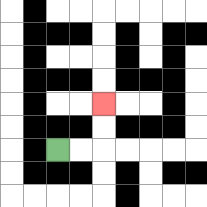{'start': '[2, 6]', 'end': '[4, 4]', 'path_directions': 'R,R,U,U', 'path_coordinates': '[[2, 6], [3, 6], [4, 6], [4, 5], [4, 4]]'}